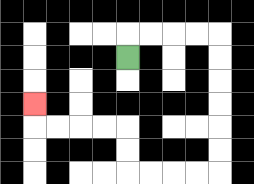{'start': '[5, 2]', 'end': '[1, 4]', 'path_directions': 'U,R,R,R,R,D,D,D,D,D,D,L,L,L,L,U,U,L,L,L,L,U', 'path_coordinates': '[[5, 2], [5, 1], [6, 1], [7, 1], [8, 1], [9, 1], [9, 2], [9, 3], [9, 4], [9, 5], [9, 6], [9, 7], [8, 7], [7, 7], [6, 7], [5, 7], [5, 6], [5, 5], [4, 5], [3, 5], [2, 5], [1, 5], [1, 4]]'}